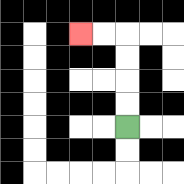{'start': '[5, 5]', 'end': '[3, 1]', 'path_directions': 'U,U,U,U,L,L', 'path_coordinates': '[[5, 5], [5, 4], [5, 3], [5, 2], [5, 1], [4, 1], [3, 1]]'}